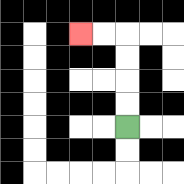{'start': '[5, 5]', 'end': '[3, 1]', 'path_directions': 'U,U,U,U,L,L', 'path_coordinates': '[[5, 5], [5, 4], [5, 3], [5, 2], [5, 1], [4, 1], [3, 1]]'}